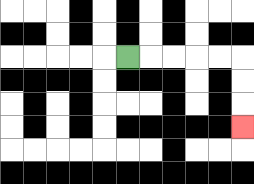{'start': '[5, 2]', 'end': '[10, 5]', 'path_directions': 'R,R,R,R,R,D,D,D', 'path_coordinates': '[[5, 2], [6, 2], [7, 2], [8, 2], [9, 2], [10, 2], [10, 3], [10, 4], [10, 5]]'}